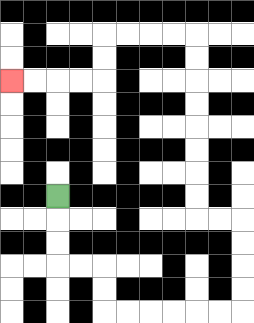{'start': '[2, 8]', 'end': '[0, 3]', 'path_directions': 'D,D,D,R,R,D,D,R,R,R,R,R,R,U,U,U,U,L,L,U,U,U,U,U,U,U,U,L,L,L,L,D,D,L,L,L,L', 'path_coordinates': '[[2, 8], [2, 9], [2, 10], [2, 11], [3, 11], [4, 11], [4, 12], [4, 13], [5, 13], [6, 13], [7, 13], [8, 13], [9, 13], [10, 13], [10, 12], [10, 11], [10, 10], [10, 9], [9, 9], [8, 9], [8, 8], [8, 7], [8, 6], [8, 5], [8, 4], [8, 3], [8, 2], [8, 1], [7, 1], [6, 1], [5, 1], [4, 1], [4, 2], [4, 3], [3, 3], [2, 3], [1, 3], [0, 3]]'}